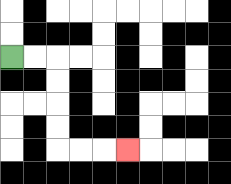{'start': '[0, 2]', 'end': '[5, 6]', 'path_directions': 'R,R,D,D,D,D,R,R,R', 'path_coordinates': '[[0, 2], [1, 2], [2, 2], [2, 3], [2, 4], [2, 5], [2, 6], [3, 6], [4, 6], [5, 6]]'}